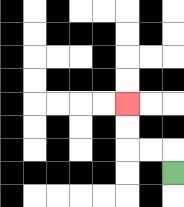{'start': '[7, 7]', 'end': '[5, 4]', 'path_directions': 'U,L,L,U,U', 'path_coordinates': '[[7, 7], [7, 6], [6, 6], [5, 6], [5, 5], [5, 4]]'}